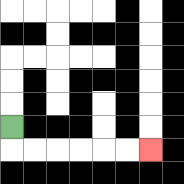{'start': '[0, 5]', 'end': '[6, 6]', 'path_directions': 'D,R,R,R,R,R,R', 'path_coordinates': '[[0, 5], [0, 6], [1, 6], [2, 6], [3, 6], [4, 6], [5, 6], [6, 6]]'}